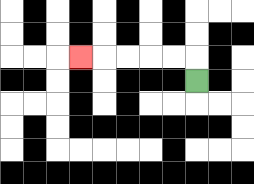{'start': '[8, 3]', 'end': '[3, 2]', 'path_directions': 'U,L,L,L,L,L', 'path_coordinates': '[[8, 3], [8, 2], [7, 2], [6, 2], [5, 2], [4, 2], [3, 2]]'}